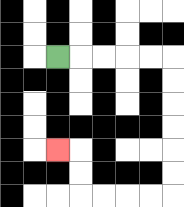{'start': '[2, 2]', 'end': '[2, 6]', 'path_directions': 'R,R,R,R,R,D,D,D,D,D,D,L,L,L,L,U,U,L', 'path_coordinates': '[[2, 2], [3, 2], [4, 2], [5, 2], [6, 2], [7, 2], [7, 3], [7, 4], [7, 5], [7, 6], [7, 7], [7, 8], [6, 8], [5, 8], [4, 8], [3, 8], [3, 7], [3, 6], [2, 6]]'}